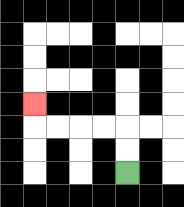{'start': '[5, 7]', 'end': '[1, 4]', 'path_directions': 'U,U,L,L,L,L,U', 'path_coordinates': '[[5, 7], [5, 6], [5, 5], [4, 5], [3, 5], [2, 5], [1, 5], [1, 4]]'}